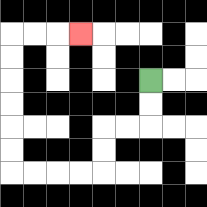{'start': '[6, 3]', 'end': '[3, 1]', 'path_directions': 'D,D,L,L,D,D,L,L,L,L,U,U,U,U,U,U,R,R,R', 'path_coordinates': '[[6, 3], [6, 4], [6, 5], [5, 5], [4, 5], [4, 6], [4, 7], [3, 7], [2, 7], [1, 7], [0, 7], [0, 6], [0, 5], [0, 4], [0, 3], [0, 2], [0, 1], [1, 1], [2, 1], [3, 1]]'}